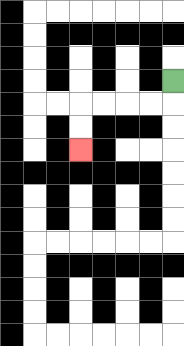{'start': '[7, 3]', 'end': '[3, 6]', 'path_directions': 'D,L,L,L,L,D,D', 'path_coordinates': '[[7, 3], [7, 4], [6, 4], [5, 4], [4, 4], [3, 4], [3, 5], [3, 6]]'}